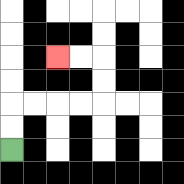{'start': '[0, 6]', 'end': '[2, 2]', 'path_directions': 'U,U,R,R,R,R,U,U,L,L', 'path_coordinates': '[[0, 6], [0, 5], [0, 4], [1, 4], [2, 4], [3, 4], [4, 4], [4, 3], [4, 2], [3, 2], [2, 2]]'}